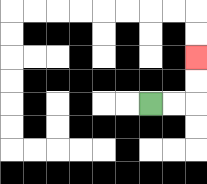{'start': '[6, 4]', 'end': '[8, 2]', 'path_directions': 'R,R,U,U', 'path_coordinates': '[[6, 4], [7, 4], [8, 4], [8, 3], [8, 2]]'}